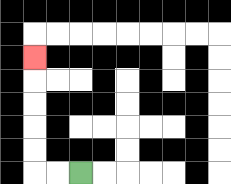{'start': '[3, 7]', 'end': '[1, 2]', 'path_directions': 'L,L,U,U,U,U,U', 'path_coordinates': '[[3, 7], [2, 7], [1, 7], [1, 6], [1, 5], [1, 4], [1, 3], [1, 2]]'}